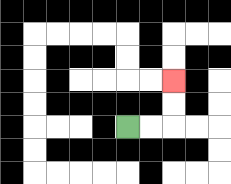{'start': '[5, 5]', 'end': '[7, 3]', 'path_directions': 'R,R,U,U', 'path_coordinates': '[[5, 5], [6, 5], [7, 5], [7, 4], [7, 3]]'}